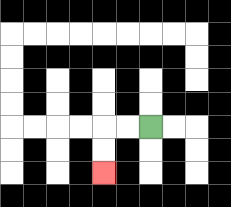{'start': '[6, 5]', 'end': '[4, 7]', 'path_directions': 'L,L,D,D', 'path_coordinates': '[[6, 5], [5, 5], [4, 5], [4, 6], [4, 7]]'}